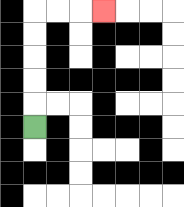{'start': '[1, 5]', 'end': '[4, 0]', 'path_directions': 'U,U,U,U,U,R,R,R', 'path_coordinates': '[[1, 5], [1, 4], [1, 3], [1, 2], [1, 1], [1, 0], [2, 0], [3, 0], [4, 0]]'}